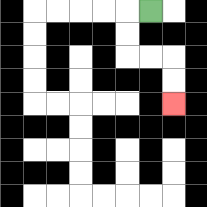{'start': '[6, 0]', 'end': '[7, 4]', 'path_directions': 'L,D,D,R,R,D,D', 'path_coordinates': '[[6, 0], [5, 0], [5, 1], [5, 2], [6, 2], [7, 2], [7, 3], [7, 4]]'}